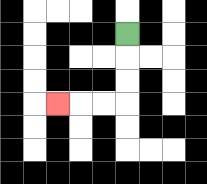{'start': '[5, 1]', 'end': '[2, 4]', 'path_directions': 'D,D,D,L,L,L', 'path_coordinates': '[[5, 1], [5, 2], [5, 3], [5, 4], [4, 4], [3, 4], [2, 4]]'}